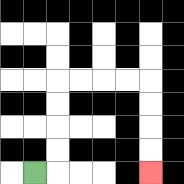{'start': '[1, 7]', 'end': '[6, 7]', 'path_directions': 'R,U,U,U,U,R,R,R,R,D,D,D,D', 'path_coordinates': '[[1, 7], [2, 7], [2, 6], [2, 5], [2, 4], [2, 3], [3, 3], [4, 3], [5, 3], [6, 3], [6, 4], [6, 5], [6, 6], [6, 7]]'}